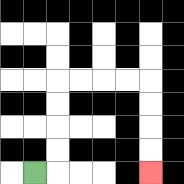{'start': '[1, 7]', 'end': '[6, 7]', 'path_directions': 'R,U,U,U,U,R,R,R,R,D,D,D,D', 'path_coordinates': '[[1, 7], [2, 7], [2, 6], [2, 5], [2, 4], [2, 3], [3, 3], [4, 3], [5, 3], [6, 3], [6, 4], [6, 5], [6, 6], [6, 7]]'}